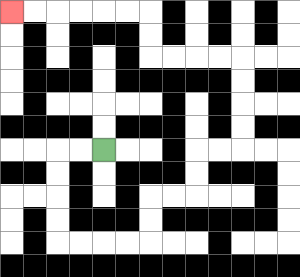{'start': '[4, 6]', 'end': '[0, 0]', 'path_directions': 'L,L,D,D,D,D,R,R,R,R,U,U,R,R,U,U,R,R,U,U,U,U,L,L,L,L,U,U,L,L,L,L,L,L', 'path_coordinates': '[[4, 6], [3, 6], [2, 6], [2, 7], [2, 8], [2, 9], [2, 10], [3, 10], [4, 10], [5, 10], [6, 10], [6, 9], [6, 8], [7, 8], [8, 8], [8, 7], [8, 6], [9, 6], [10, 6], [10, 5], [10, 4], [10, 3], [10, 2], [9, 2], [8, 2], [7, 2], [6, 2], [6, 1], [6, 0], [5, 0], [4, 0], [3, 0], [2, 0], [1, 0], [0, 0]]'}